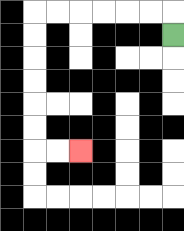{'start': '[7, 1]', 'end': '[3, 6]', 'path_directions': 'U,L,L,L,L,L,L,D,D,D,D,D,D,R,R', 'path_coordinates': '[[7, 1], [7, 0], [6, 0], [5, 0], [4, 0], [3, 0], [2, 0], [1, 0], [1, 1], [1, 2], [1, 3], [1, 4], [1, 5], [1, 6], [2, 6], [3, 6]]'}